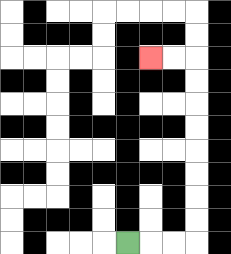{'start': '[5, 10]', 'end': '[6, 2]', 'path_directions': 'R,R,R,U,U,U,U,U,U,U,U,L,L', 'path_coordinates': '[[5, 10], [6, 10], [7, 10], [8, 10], [8, 9], [8, 8], [8, 7], [8, 6], [8, 5], [8, 4], [8, 3], [8, 2], [7, 2], [6, 2]]'}